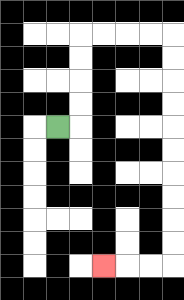{'start': '[2, 5]', 'end': '[4, 11]', 'path_directions': 'R,U,U,U,U,R,R,R,R,D,D,D,D,D,D,D,D,D,D,L,L,L', 'path_coordinates': '[[2, 5], [3, 5], [3, 4], [3, 3], [3, 2], [3, 1], [4, 1], [5, 1], [6, 1], [7, 1], [7, 2], [7, 3], [7, 4], [7, 5], [7, 6], [7, 7], [7, 8], [7, 9], [7, 10], [7, 11], [6, 11], [5, 11], [4, 11]]'}